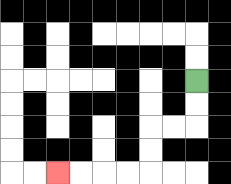{'start': '[8, 3]', 'end': '[2, 7]', 'path_directions': 'D,D,L,L,D,D,L,L,L,L', 'path_coordinates': '[[8, 3], [8, 4], [8, 5], [7, 5], [6, 5], [6, 6], [6, 7], [5, 7], [4, 7], [3, 7], [2, 7]]'}